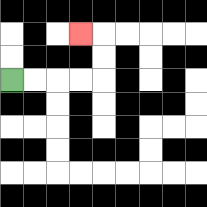{'start': '[0, 3]', 'end': '[3, 1]', 'path_directions': 'R,R,R,R,U,U,L', 'path_coordinates': '[[0, 3], [1, 3], [2, 3], [3, 3], [4, 3], [4, 2], [4, 1], [3, 1]]'}